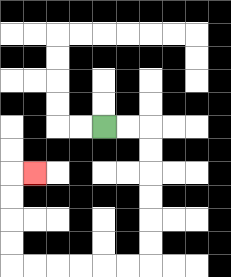{'start': '[4, 5]', 'end': '[1, 7]', 'path_directions': 'R,R,D,D,D,D,D,D,L,L,L,L,L,L,U,U,U,U,R', 'path_coordinates': '[[4, 5], [5, 5], [6, 5], [6, 6], [6, 7], [6, 8], [6, 9], [6, 10], [6, 11], [5, 11], [4, 11], [3, 11], [2, 11], [1, 11], [0, 11], [0, 10], [0, 9], [0, 8], [0, 7], [1, 7]]'}